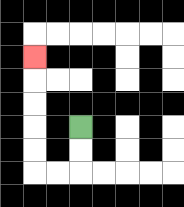{'start': '[3, 5]', 'end': '[1, 2]', 'path_directions': 'D,D,L,L,U,U,U,U,U', 'path_coordinates': '[[3, 5], [3, 6], [3, 7], [2, 7], [1, 7], [1, 6], [1, 5], [1, 4], [1, 3], [1, 2]]'}